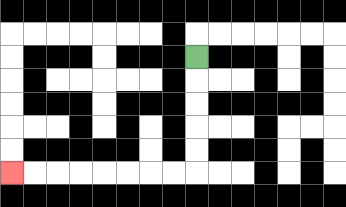{'start': '[8, 2]', 'end': '[0, 7]', 'path_directions': 'D,D,D,D,D,L,L,L,L,L,L,L,L', 'path_coordinates': '[[8, 2], [8, 3], [8, 4], [8, 5], [8, 6], [8, 7], [7, 7], [6, 7], [5, 7], [4, 7], [3, 7], [2, 7], [1, 7], [0, 7]]'}